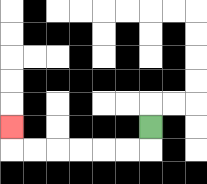{'start': '[6, 5]', 'end': '[0, 5]', 'path_directions': 'D,L,L,L,L,L,L,U', 'path_coordinates': '[[6, 5], [6, 6], [5, 6], [4, 6], [3, 6], [2, 6], [1, 6], [0, 6], [0, 5]]'}